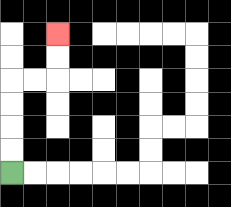{'start': '[0, 7]', 'end': '[2, 1]', 'path_directions': 'U,U,U,U,R,R,U,U', 'path_coordinates': '[[0, 7], [0, 6], [0, 5], [0, 4], [0, 3], [1, 3], [2, 3], [2, 2], [2, 1]]'}